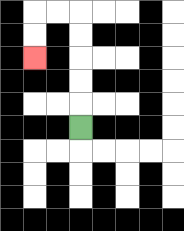{'start': '[3, 5]', 'end': '[1, 2]', 'path_directions': 'U,U,U,U,U,L,L,D,D', 'path_coordinates': '[[3, 5], [3, 4], [3, 3], [3, 2], [3, 1], [3, 0], [2, 0], [1, 0], [1, 1], [1, 2]]'}